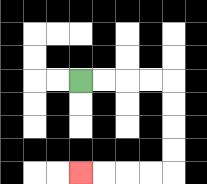{'start': '[3, 3]', 'end': '[3, 7]', 'path_directions': 'R,R,R,R,D,D,D,D,L,L,L,L', 'path_coordinates': '[[3, 3], [4, 3], [5, 3], [6, 3], [7, 3], [7, 4], [7, 5], [7, 6], [7, 7], [6, 7], [5, 7], [4, 7], [3, 7]]'}